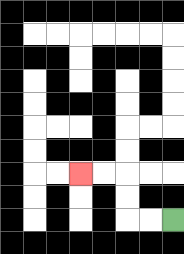{'start': '[7, 9]', 'end': '[3, 7]', 'path_directions': 'L,L,U,U,L,L', 'path_coordinates': '[[7, 9], [6, 9], [5, 9], [5, 8], [5, 7], [4, 7], [3, 7]]'}